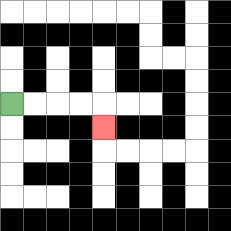{'start': '[0, 4]', 'end': '[4, 5]', 'path_directions': 'R,R,R,R,D', 'path_coordinates': '[[0, 4], [1, 4], [2, 4], [3, 4], [4, 4], [4, 5]]'}